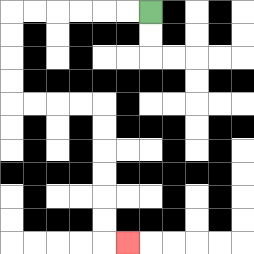{'start': '[6, 0]', 'end': '[5, 10]', 'path_directions': 'L,L,L,L,L,L,D,D,D,D,R,R,R,R,D,D,D,D,D,D,R', 'path_coordinates': '[[6, 0], [5, 0], [4, 0], [3, 0], [2, 0], [1, 0], [0, 0], [0, 1], [0, 2], [0, 3], [0, 4], [1, 4], [2, 4], [3, 4], [4, 4], [4, 5], [4, 6], [4, 7], [4, 8], [4, 9], [4, 10], [5, 10]]'}